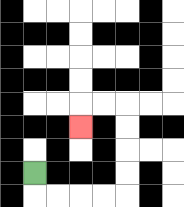{'start': '[1, 7]', 'end': '[3, 5]', 'path_directions': 'D,R,R,R,R,U,U,U,U,L,L,D', 'path_coordinates': '[[1, 7], [1, 8], [2, 8], [3, 8], [4, 8], [5, 8], [5, 7], [5, 6], [5, 5], [5, 4], [4, 4], [3, 4], [3, 5]]'}